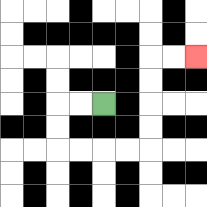{'start': '[4, 4]', 'end': '[8, 2]', 'path_directions': 'L,L,D,D,R,R,R,R,U,U,U,U,R,R', 'path_coordinates': '[[4, 4], [3, 4], [2, 4], [2, 5], [2, 6], [3, 6], [4, 6], [5, 6], [6, 6], [6, 5], [6, 4], [6, 3], [6, 2], [7, 2], [8, 2]]'}